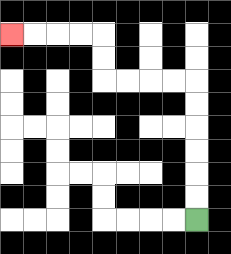{'start': '[8, 9]', 'end': '[0, 1]', 'path_directions': 'U,U,U,U,U,U,L,L,L,L,U,U,L,L,L,L', 'path_coordinates': '[[8, 9], [8, 8], [8, 7], [8, 6], [8, 5], [8, 4], [8, 3], [7, 3], [6, 3], [5, 3], [4, 3], [4, 2], [4, 1], [3, 1], [2, 1], [1, 1], [0, 1]]'}